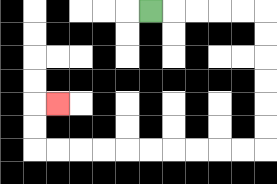{'start': '[6, 0]', 'end': '[2, 4]', 'path_directions': 'R,R,R,R,R,D,D,D,D,D,D,L,L,L,L,L,L,L,L,L,L,U,U,R', 'path_coordinates': '[[6, 0], [7, 0], [8, 0], [9, 0], [10, 0], [11, 0], [11, 1], [11, 2], [11, 3], [11, 4], [11, 5], [11, 6], [10, 6], [9, 6], [8, 6], [7, 6], [6, 6], [5, 6], [4, 6], [3, 6], [2, 6], [1, 6], [1, 5], [1, 4], [2, 4]]'}